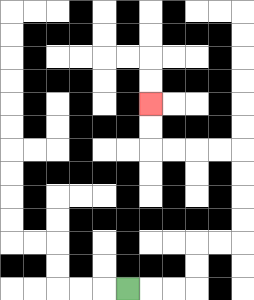{'start': '[5, 12]', 'end': '[6, 4]', 'path_directions': 'R,R,R,U,U,R,R,U,U,U,U,L,L,L,L,U,U', 'path_coordinates': '[[5, 12], [6, 12], [7, 12], [8, 12], [8, 11], [8, 10], [9, 10], [10, 10], [10, 9], [10, 8], [10, 7], [10, 6], [9, 6], [8, 6], [7, 6], [6, 6], [6, 5], [6, 4]]'}